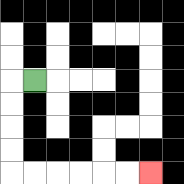{'start': '[1, 3]', 'end': '[6, 7]', 'path_directions': 'L,D,D,D,D,R,R,R,R,R,R', 'path_coordinates': '[[1, 3], [0, 3], [0, 4], [0, 5], [0, 6], [0, 7], [1, 7], [2, 7], [3, 7], [4, 7], [5, 7], [6, 7]]'}